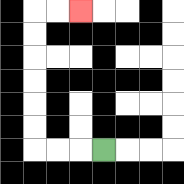{'start': '[4, 6]', 'end': '[3, 0]', 'path_directions': 'L,L,L,U,U,U,U,U,U,R,R', 'path_coordinates': '[[4, 6], [3, 6], [2, 6], [1, 6], [1, 5], [1, 4], [1, 3], [1, 2], [1, 1], [1, 0], [2, 0], [3, 0]]'}